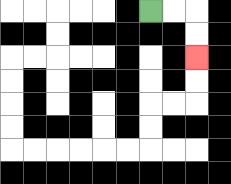{'start': '[6, 0]', 'end': '[8, 2]', 'path_directions': 'R,R,D,D', 'path_coordinates': '[[6, 0], [7, 0], [8, 0], [8, 1], [8, 2]]'}